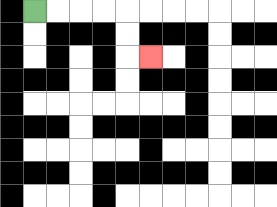{'start': '[1, 0]', 'end': '[6, 2]', 'path_directions': 'R,R,R,R,D,D,R', 'path_coordinates': '[[1, 0], [2, 0], [3, 0], [4, 0], [5, 0], [5, 1], [5, 2], [6, 2]]'}